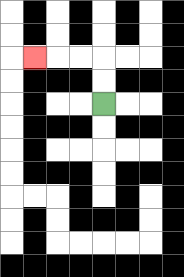{'start': '[4, 4]', 'end': '[1, 2]', 'path_directions': 'U,U,L,L,L', 'path_coordinates': '[[4, 4], [4, 3], [4, 2], [3, 2], [2, 2], [1, 2]]'}